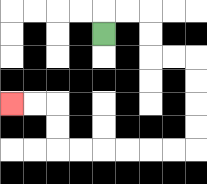{'start': '[4, 1]', 'end': '[0, 4]', 'path_directions': 'U,R,R,D,D,R,R,D,D,D,D,L,L,L,L,L,L,U,U,L,L', 'path_coordinates': '[[4, 1], [4, 0], [5, 0], [6, 0], [6, 1], [6, 2], [7, 2], [8, 2], [8, 3], [8, 4], [8, 5], [8, 6], [7, 6], [6, 6], [5, 6], [4, 6], [3, 6], [2, 6], [2, 5], [2, 4], [1, 4], [0, 4]]'}